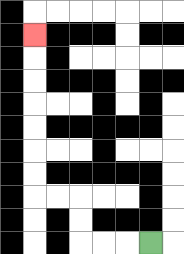{'start': '[6, 10]', 'end': '[1, 1]', 'path_directions': 'L,L,L,U,U,L,L,U,U,U,U,U,U,U', 'path_coordinates': '[[6, 10], [5, 10], [4, 10], [3, 10], [3, 9], [3, 8], [2, 8], [1, 8], [1, 7], [1, 6], [1, 5], [1, 4], [1, 3], [1, 2], [1, 1]]'}